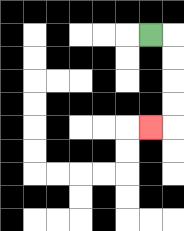{'start': '[6, 1]', 'end': '[6, 5]', 'path_directions': 'R,D,D,D,D,L', 'path_coordinates': '[[6, 1], [7, 1], [7, 2], [7, 3], [7, 4], [7, 5], [6, 5]]'}